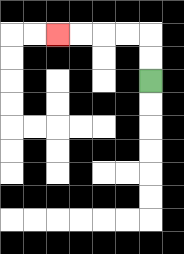{'start': '[6, 3]', 'end': '[2, 1]', 'path_directions': 'U,U,L,L,L,L', 'path_coordinates': '[[6, 3], [6, 2], [6, 1], [5, 1], [4, 1], [3, 1], [2, 1]]'}